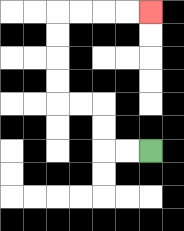{'start': '[6, 6]', 'end': '[6, 0]', 'path_directions': 'L,L,U,U,L,L,U,U,U,U,R,R,R,R', 'path_coordinates': '[[6, 6], [5, 6], [4, 6], [4, 5], [4, 4], [3, 4], [2, 4], [2, 3], [2, 2], [2, 1], [2, 0], [3, 0], [4, 0], [5, 0], [6, 0]]'}